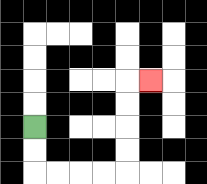{'start': '[1, 5]', 'end': '[6, 3]', 'path_directions': 'D,D,R,R,R,R,U,U,U,U,R', 'path_coordinates': '[[1, 5], [1, 6], [1, 7], [2, 7], [3, 7], [4, 7], [5, 7], [5, 6], [5, 5], [5, 4], [5, 3], [6, 3]]'}